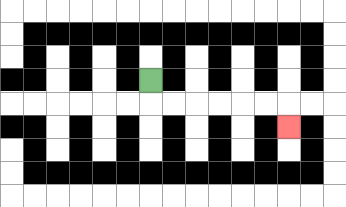{'start': '[6, 3]', 'end': '[12, 5]', 'path_directions': 'D,R,R,R,R,R,R,D', 'path_coordinates': '[[6, 3], [6, 4], [7, 4], [8, 4], [9, 4], [10, 4], [11, 4], [12, 4], [12, 5]]'}